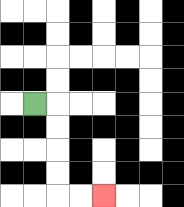{'start': '[1, 4]', 'end': '[4, 8]', 'path_directions': 'R,D,D,D,D,R,R', 'path_coordinates': '[[1, 4], [2, 4], [2, 5], [2, 6], [2, 7], [2, 8], [3, 8], [4, 8]]'}